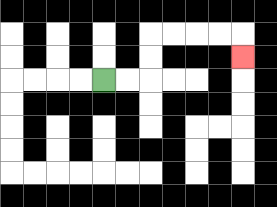{'start': '[4, 3]', 'end': '[10, 2]', 'path_directions': 'R,R,U,U,R,R,R,R,D', 'path_coordinates': '[[4, 3], [5, 3], [6, 3], [6, 2], [6, 1], [7, 1], [8, 1], [9, 1], [10, 1], [10, 2]]'}